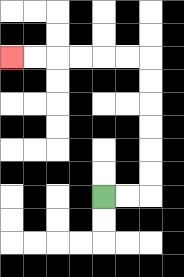{'start': '[4, 8]', 'end': '[0, 2]', 'path_directions': 'R,R,U,U,U,U,U,U,L,L,L,L,L,L', 'path_coordinates': '[[4, 8], [5, 8], [6, 8], [6, 7], [6, 6], [6, 5], [6, 4], [6, 3], [6, 2], [5, 2], [4, 2], [3, 2], [2, 2], [1, 2], [0, 2]]'}